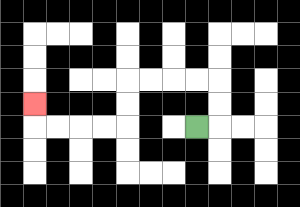{'start': '[8, 5]', 'end': '[1, 4]', 'path_directions': 'R,U,U,L,L,L,L,D,D,L,L,L,L,U', 'path_coordinates': '[[8, 5], [9, 5], [9, 4], [9, 3], [8, 3], [7, 3], [6, 3], [5, 3], [5, 4], [5, 5], [4, 5], [3, 5], [2, 5], [1, 5], [1, 4]]'}